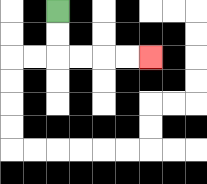{'start': '[2, 0]', 'end': '[6, 2]', 'path_directions': 'D,D,R,R,R,R', 'path_coordinates': '[[2, 0], [2, 1], [2, 2], [3, 2], [4, 2], [5, 2], [6, 2]]'}